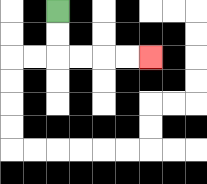{'start': '[2, 0]', 'end': '[6, 2]', 'path_directions': 'D,D,R,R,R,R', 'path_coordinates': '[[2, 0], [2, 1], [2, 2], [3, 2], [4, 2], [5, 2], [6, 2]]'}